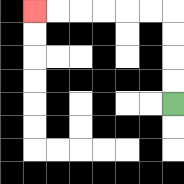{'start': '[7, 4]', 'end': '[1, 0]', 'path_directions': 'U,U,U,U,L,L,L,L,L,L', 'path_coordinates': '[[7, 4], [7, 3], [7, 2], [7, 1], [7, 0], [6, 0], [5, 0], [4, 0], [3, 0], [2, 0], [1, 0]]'}